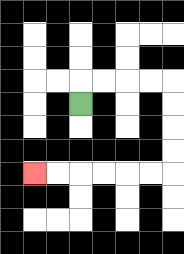{'start': '[3, 4]', 'end': '[1, 7]', 'path_directions': 'U,R,R,R,R,D,D,D,D,L,L,L,L,L,L', 'path_coordinates': '[[3, 4], [3, 3], [4, 3], [5, 3], [6, 3], [7, 3], [7, 4], [7, 5], [7, 6], [7, 7], [6, 7], [5, 7], [4, 7], [3, 7], [2, 7], [1, 7]]'}